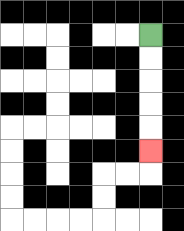{'start': '[6, 1]', 'end': '[6, 6]', 'path_directions': 'D,D,D,D,D', 'path_coordinates': '[[6, 1], [6, 2], [6, 3], [6, 4], [6, 5], [6, 6]]'}